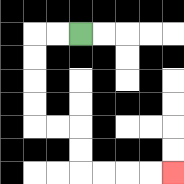{'start': '[3, 1]', 'end': '[7, 7]', 'path_directions': 'L,L,D,D,D,D,R,R,D,D,R,R,R,R', 'path_coordinates': '[[3, 1], [2, 1], [1, 1], [1, 2], [1, 3], [1, 4], [1, 5], [2, 5], [3, 5], [3, 6], [3, 7], [4, 7], [5, 7], [6, 7], [7, 7]]'}